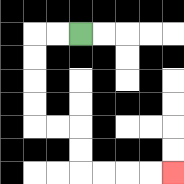{'start': '[3, 1]', 'end': '[7, 7]', 'path_directions': 'L,L,D,D,D,D,R,R,D,D,R,R,R,R', 'path_coordinates': '[[3, 1], [2, 1], [1, 1], [1, 2], [1, 3], [1, 4], [1, 5], [2, 5], [3, 5], [3, 6], [3, 7], [4, 7], [5, 7], [6, 7], [7, 7]]'}